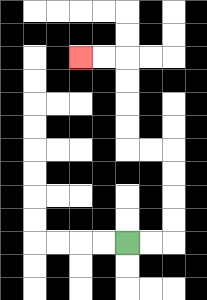{'start': '[5, 10]', 'end': '[3, 2]', 'path_directions': 'R,R,U,U,U,U,L,L,U,U,U,U,L,L', 'path_coordinates': '[[5, 10], [6, 10], [7, 10], [7, 9], [7, 8], [7, 7], [7, 6], [6, 6], [5, 6], [5, 5], [5, 4], [5, 3], [5, 2], [4, 2], [3, 2]]'}